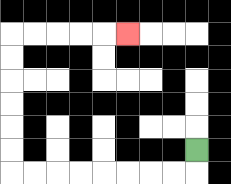{'start': '[8, 6]', 'end': '[5, 1]', 'path_directions': 'D,L,L,L,L,L,L,L,L,U,U,U,U,U,U,R,R,R,R,R', 'path_coordinates': '[[8, 6], [8, 7], [7, 7], [6, 7], [5, 7], [4, 7], [3, 7], [2, 7], [1, 7], [0, 7], [0, 6], [0, 5], [0, 4], [0, 3], [0, 2], [0, 1], [1, 1], [2, 1], [3, 1], [4, 1], [5, 1]]'}